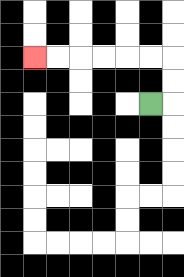{'start': '[6, 4]', 'end': '[1, 2]', 'path_directions': 'R,U,U,L,L,L,L,L,L', 'path_coordinates': '[[6, 4], [7, 4], [7, 3], [7, 2], [6, 2], [5, 2], [4, 2], [3, 2], [2, 2], [1, 2]]'}